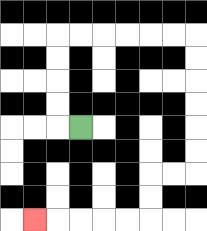{'start': '[3, 5]', 'end': '[1, 9]', 'path_directions': 'L,U,U,U,U,R,R,R,R,R,R,D,D,D,D,D,D,L,L,D,D,L,L,L,L,L', 'path_coordinates': '[[3, 5], [2, 5], [2, 4], [2, 3], [2, 2], [2, 1], [3, 1], [4, 1], [5, 1], [6, 1], [7, 1], [8, 1], [8, 2], [8, 3], [8, 4], [8, 5], [8, 6], [8, 7], [7, 7], [6, 7], [6, 8], [6, 9], [5, 9], [4, 9], [3, 9], [2, 9], [1, 9]]'}